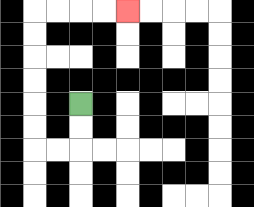{'start': '[3, 4]', 'end': '[5, 0]', 'path_directions': 'D,D,L,L,U,U,U,U,U,U,R,R,R,R', 'path_coordinates': '[[3, 4], [3, 5], [3, 6], [2, 6], [1, 6], [1, 5], [1, 4], [1, 3], [1, 2], [1, 1], [1, 0], [2, 0], [3, 0], [4, 0], [5, 0]]'}